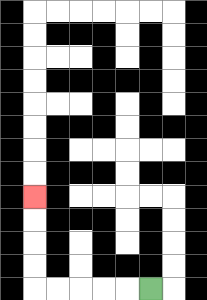{'start': '[6, 12]', 'end': '[1, 8]', 'path_directions': 'L,L,L,L,L,U,U,U,U', 'path_coordinates': '[[6, 12], [5, 12], [4, 12], [3, 12], [2, 12], [1, 12], [1, 11], [1, 10], [1, 9], [1, 8]]'}